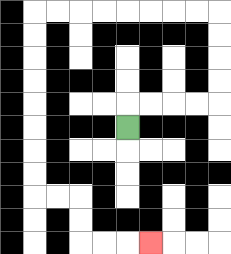{'start': '[5, 5]', 'end': '[6, 10]', 'path_directions': 'U,R,R,R,R,U,U,U,U,L,L,L,L,L,L,L,L,D,D,D,D,D,D,D,D,R,R,D,D,R,R,R', 'path_coordinates': '[[5, 5], [5, 4], [6, 4], [7, 4], [8, 4], [9, 4], [9, 3], [9, 2], [9, 1], [9, 0], [8, 0], [7, 0], [6, 0], [5, 0], [4, 0], [3, 0], [2, 0], [1, 0], [1, 1], [1, 2], [1, 3], [1, 4], [1, 5], [1, 6], [1, 7], [1, 8], [2, 8], [3, 8], [3, 9], [3, 10], [4, 10], [5, 10], [6, 10]]'}